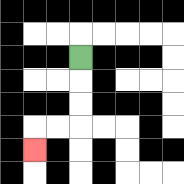{'start': '[3, 2]', 'end': '[1, 6]', 'path_directions': 'D,D,D,L,L,D', 'path_coordinates': '[[3, 2], [3, 3], [3, 4], [3, 5], [2, 5], [1, 5], [1, 6]]'}